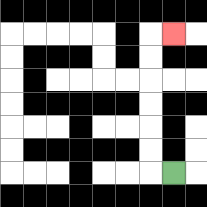{'start': '[7, 7]', 'end': '[7, 1]', 'path_directions': 'L,U,U,U,U,U,U,R', 'path_coordinates': '[[7, 7], [6, 7], [6, 6], [6, 5], [6, 4], [6, 3], [6, 2], [6, 1], [7, 1]]'}